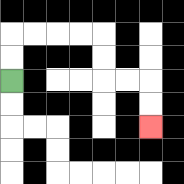{'start': '[0, 3]', 'end': '[6, 5]', 'path_directions': 'U,U,R,R,R,R,D,D,R,R,D,D', 'path_coordinates': '[[0, 3], [0, 2], [0, 1], [1, 1], [2, 1], [3, 1], [4, 1], [4, 2], [4, 3], [5, 3], [6, 3], [6, 4], [6, 5]]'}